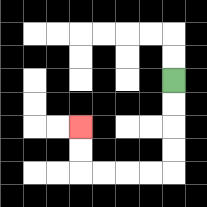{'start': '[7, 3]', 'end': '[3, 5]', 'path_directions': 'D,D,D,D,L,L,L,L,U,U', 'path_coordinates': '[[7, 3], [7, 4], [7, 5], [7, 6], [7, 7], [6, 7], [5, 7], [4, 7], [3, 7], [3, 6], [3, 5]]'}